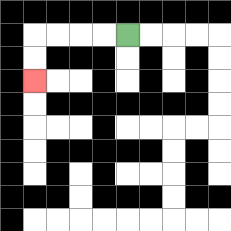{'start': '[5, 1]', 'end': '[1, 3]', 'path_directions': 'L,L,L,L,D,D', 'path_coordinates': '[[5, 1], [4, 1], [3, 1], [2, 1], [1, 1], [1, 2], [1, 3]]'}